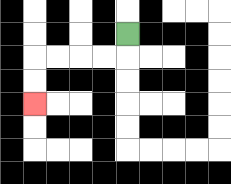{'start': '[5, 1]', 'end': '[1, 4]', 'path_directions': 'D,L,L,L,L,D,D', 'path_coordinates': '[[5, 1], [5, 2], [4, 2], [3, 2], [2, 2], [1, 2], [1, 3], [1, 4]]'}